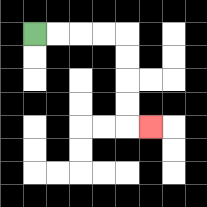{'start': '[1, 1]', 'end': '[6, 5]', 'path_directions': 'R,R,R,R,D,D,D,D,R', 'path_coordinates': '[[1, 1], [2, 1], [3, 1], [4, 1], [5, 1], [5, 2], [5, 3], [5, 4], [5, 5], [6, 5]]'}